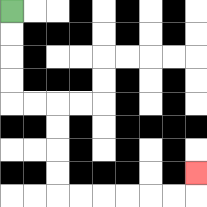{'start': '[0, 0]', 'end': '[8, 7]', 'path_directions': 'D,D,D,D,R,R,D,D,D,D,R,R,R,R,R,R,U', 'path_coordinates': '[[0, 0], [0, 1], [0, 2], [0, 3], [0, 4], [1, 4], [2, 4], [2, 5], [2, 6], [2, 7], [2, 8], [3, 8], [4, 8], [5, 8], [6, 8], [7, 8], [8, 8], [8, 7]]'}